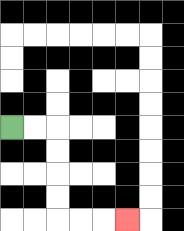{'start': '[0, 5]', 'end': '[5, 9]', 'path_directions': 'R,R,D,D,D,D,R,R,R', 'path_coordinates': '[[0, 5], [1, 5], [2, 5], [2, 6], [2, 7], [2, 8], [2, 9], [3, 9], [4, 9], [5, 9]]'}